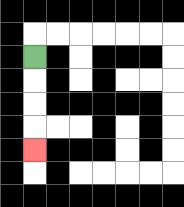{'start': '[1, 2]', 'end': '[1, 6]', 'path_directions': 'D,D,D,D', 'path_coordinates': '[[1, 2], [1, 3], [1, 4], [1, 5], [1, 6]]'}